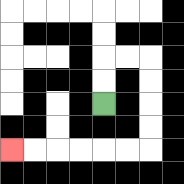{'start': '[4, 4]', 'end': '[0, 6]', 'path_directions': 'U,U,R,R,D,D,D,D,L,L,L,L,L,L', 'path_coordinates': '[[4, 4], [4, 3], [4, 2], [5, 2], [6, 2], [6, 3], [6, 4], [6, 5], [6, 6], [5, 6], [4, 6], [3, 6], [2, 6], [1, 6], [0, 6]]'}